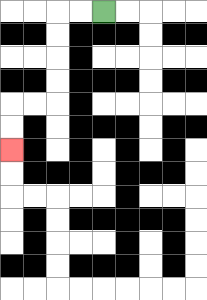{'start': '[4, 0]', 'end': '[0, 6]', 'path_directions': 'L,L,D,D,D,D,L,L,D,D', 'path_coordinates': '[[4, 0], [3, 0], [2, 0], [2, 1], [2, 2], [2, 3], [2, 4], [1, 4], [0, 4], [0, 5], [0, 6]]'}